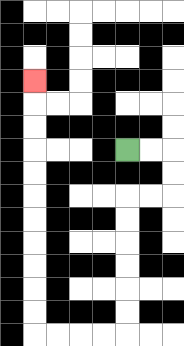{'start': '[5, 6]', 'end': '[1, 3]', 'path_directions': 'R,R,D,D,L,L,D,D,D,D,D,D,L,L,L,L,U,U,U,U,U,U,U,U,U,U,U', 'path_coordinates': '[[5, 6], [6, 6], [7, 6], [7, 7], [7, 8], [6, 8], [5, 8], [5, 9], [5, 10], [5, 11], [5, 12], [5, 13], [5, 14], [4, 14], [3, 14], [2, 14], [1, 14], [1, 13], [1, 12], [1, 11], [1, 10], [1, 9], [1, 8], [1, 7], [1, 6], [1, 5], [1, 4], [1, 3]]'}